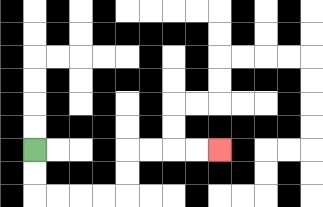{'start': '[1, 6]', 'end': '[9, 6]', 'path_directions': 'D,D,R,R,R,R,U,U,R,R,R,R', 'path_coordinates': '[[1, 6], [1, 7], [1, 8], [2, 8], [3, 8], [4, 8], [5, 8], [5, 7], [5, 6], [6, 6], [7, 6], [8, 6], [9, 6]]'}